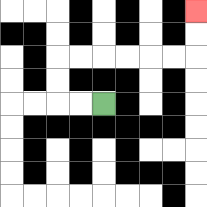{'start': '[4, 4]', 'end': '[8, 0]', 'path_directions': 'L,L,U,U,R,R,R,R,R,R,U,U', 'path_coordinates': '[[4, 4], [3, 4], [2, 4], [2, 3], [2, 2], [3, 2], [4, 2], [5, 2], [6, 2], [7, 2], [8, 2], [8, 1], [8, 0]]'}